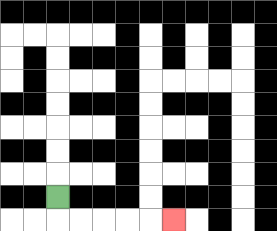{'start': '[2, 8]', 'end': '[7, 9]', 'path_directions': 'D,R,R,R,R,R', 'path_coordinates': '[[2, 8], [2, 9], [3, 9], [4, 9], [5, 9], [6, 9], [7, 9]]'}